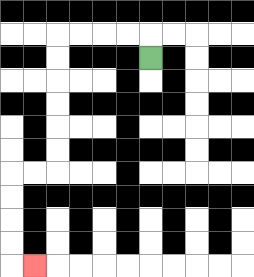{'start': '[6, 2]', 'end': '[1, 11]', 'path_directions': 'U,L,L,L,L,D,D,D,D,D,D,L,L,D,D,D,D,R', 'path_coordinates': '[[6, 2], [6, 1], [5, 1], [4, 1], [3, 1], [2, 1], [2, 2], [2, 3], [2, 4], [2, 5], [2, 6], [2, 7], [1, 7], [0, 7], [0, 8], [0, 9], [0, 10], [0, 11], [1, 11]]'}